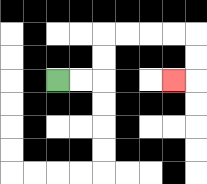{'start': '[2, 3]', 'end': '[7, 3]', 'path_directions': 'R,R,U,U,R,R,R,R,D,D,L', 'path_coordinates': '[[2, 3], [3, 3], [4, 3], [4, 2], [4, 1], [5, 1], [6, 1], [7, 1], [8, 1], [8, 2], [8, 3], [7, 3]]'}